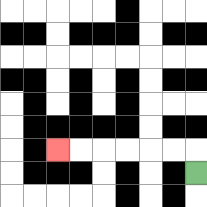{'start': '[8, 7]', 'end': '[2, 6]', 'path_directions': 'U,L,L,L,L,L,L', 'path_coordinates': '[[8, 7], [8, 6], [7, 6], [6, 6], [5, 6], [4, 6], [3, 6], [2, 6]]'}